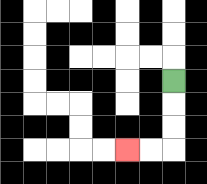{'start': '[7, 3]', 'end': '[5, 6]', 'path_directions': 'D,D,D,L,L', 'path_coordinates': '[[7, 3], [7, 4], [7, 5], [7, 6], [6, 6], [5, 6]]'}